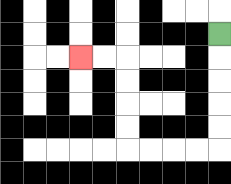{'start': '[9, 1]', 'end': '[3, 2]', 'path_directions': 'D,D,D,D,D,L,L,L,L,U,U,U,U,L,L', 'path_coordinates': '[[9, 1], [9, 2], [9, 3], [9, 4], [9, 5], [9, 6], [8, 6], [7, 6], [6, 6], [5, 6], [5, 5], [5, 4], [5, 3], [5, 2], [4, 2], [3, 2]]'}